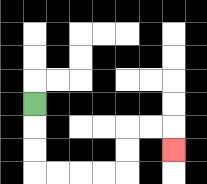{'start': '[1, 4]', 'end': '[7, 6]', 'path_directions': 'D,D,D,R,R,R,R,U,U,R,R,D', 'path_coordinates': '[[1, 4], [1, 5], [1, 6], [1, 7], [2, 7], [3, 7], [4, 7], [5, 7], [5, 6], [5, 5], [6, 5], [7, 5], [7, 6]]'}